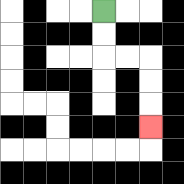{'start': '[4, 0]', 'end': '[6, 5]', 'path_directions': 'D,D,R,R,D,D,D', 'path_coordinates': '[[4, 0], [4, 1], [4, 2], [5, 2], [6, 2], [6, 3], [6, 4], [6, 5]]'}